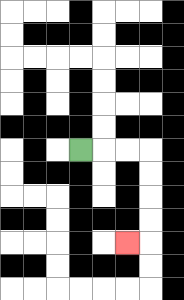{'start': '[3, 6]', 'end': '[5, 10]', 'path_directions': 'R,R,R,D,D,D,D,L', 'path_coordinates': '[[3, 6], [4, 6], [5, 6], [6, 6], [6, 7], [6, 8], [6, 9], [6, 10], [5, 10]]'}